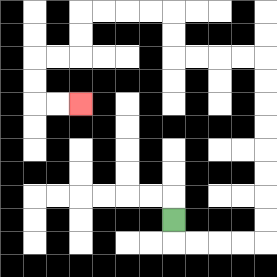{'start': '[7, 9]', 'end': '[3, 4]', 'path_directions': 'D,R,R,R,R,U,U,U,U,U,U,U,U,L,L,L,L,U,U,L,L,L,L,D,D,L,L,D,D,R,R', 'path_coordinates': '[[7, 9], [7, 10], [8, 10], [9, 10], [10, 10], [11, 10], [11, 9], [11, 8], [11, 7], [11, 6], [11, 5], [11, 4], [11, 3], [11, 2], [10, 2], [9, 2], [8, 2], [7, 2], [7, 1], [7, 0], [6, 0], [5, 0], [4, 0], [3, 0], [3, 1], [3, 2], [2, 2], [1, 2], [1, 3], [1, 4], [2, 4], [3, 4]]'}